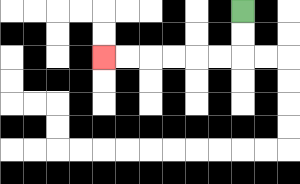{'start': '[10, 0]', 'end': '[4, 2]', 'path_directions': 'D,D,L,L,L,L,L,L', 'path_coordinates': '[[10, 0], [10, 1], [10, 2], [9, 2], [8, 2], [7, 2], [6, 2], [5, 2], [4, 2]]'}